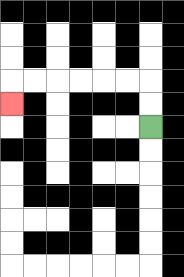{'start': '[6, 5]', 'end': '[0, 4]', 'path_directions': 'U,U,L,L,L,L,L,L,D', 'path_coordinates': '[[6, 5], [6, 4], [6, 3], [5, 3], [4, 3], [3, 3], [2, 3], [1, 3], [0, 3], [0, 4]]'}